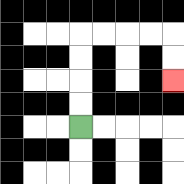{'start': '[3, 5]', 'end': '[7, 3]', 'path_directions': 'U,U,U,U,R,R,R,R,D,D', 'path_coordinates': '[[3, 5], [3, 4], [3, 3], [3, 2], [3, 1], [4, 1], [5, 1], [6, 1], [7, 1], [7, 2], [7, 3]]'}